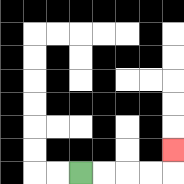{'start': '[3, 7]', 'end': '[7, 6]', 'path_directions': 'R,R,R,R,U', 'path_coordinates': '[[3, 7], [4, 7], [5, 7], [6, 7], [7, 7], [7, 6]]'}